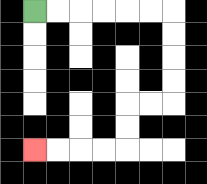{'start': '[1, 0]', 'end': '[1, 6]', 'path_directions': 'R,R,R,R,R,R,D,D,D,D,L,L,D,D,L,L,L,L', 'path_coordinates': '[[1, 0], [2, 0], [3, 0], [4, 0], [5, 0], [6, 0], [7, 0], [7, 1], [7, 2], [7, 3], [7, 4], [6, 4], [5, 4], [5, 5], [5, 6], [4, 6], [3, 6], [2, 6], [1, 6]]'}